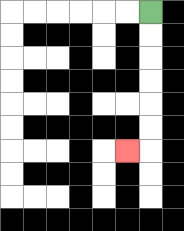{'start': '[6, 0]', 'end': '[5, 6]', 'path_directions': 'D,D,D,D,D,D,L', 'path_coordinates': '[[6, 0], [6, 1], [6, 2], [6, 3], [6, 4], [6, 5], [6, 6], [5, 6]]'}